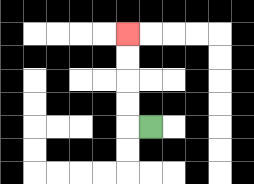{'start': '[6, 5]', 'end': '[5, 1]', 'path_directions': 'L,U,U,U,U', 'path_coordinates': '[[6, 5], [5, 5], [5, 4], [5, 3], [5, 2], [5, 1]]'}